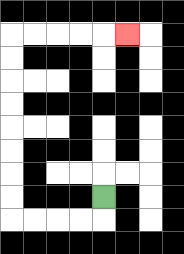{'start': '[4, 8]', 'end': '[5, 1]', 'path_directions': 'D,L,L,L,L,U,U,U,U,U,U,U,U,R,R,R,R,R', 'path_coordinates': '[[4, 8], [4, 9], [3, 9], [2, 9], [1, 9], [0, 9], [0, 8], [0, 7], [0, 6], [0, 5], [0, 4], [0, 3], [0, 2], [0, 1], [1, 1], [2, 1], [3, 1], [4, 1], [5, 1]]'}